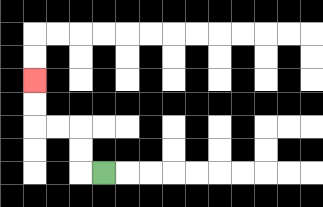{'start': '[4, 7]', 'end': '[1, 3]', 'path_directions': 'L,U,U,L,L,U,U', 'path_coordinates': '[[4, 7], [3, 7], [3, 6], [3, 5], [2, 5], [1, 5], [1, 4], [1, 3]]'}